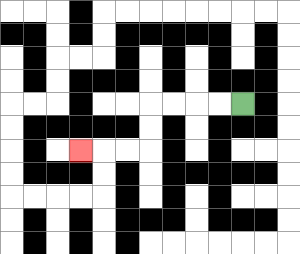{'start': '[10, 4]', 'end': '[3, 6]', 'path_directions': 'L,L,L,L,D,D,L,L,L', 'path_coordinates': '[[10, 4], [9, 4], [8, 4], [7, 4], [6, 4], [6, 5], [6, 6], [5, 6], [4, 6], [3, 6]]'}